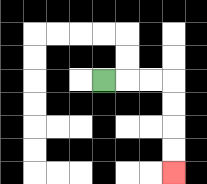{'start': '[4, 3]', 'end': '[7, 7]', 'path_directions': 'R,R,R,D,D,D,D', 'path_coordinates': '[[4, 3], [5, 3], [6, 3], [7, 3], [7, 4], [7, 5], [7, 6], [7, 7]]'}